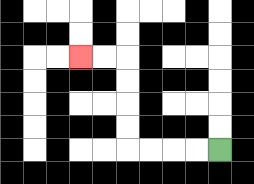{'start': '[9, 6]', 'end': '[3, 2]', 'path_directions': 'L,L,L,L,U,U,U,U,L,L', 'path_coordinates': '[[9, 6], [8, 6], [7, 6], [6, 6], [5, 6], [5, 5], [5, 4], [5, 3], [5, 2], [4, 2], [3, 2]]'}